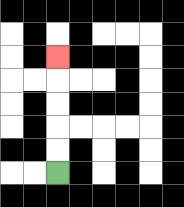{'start': '[2, 7]', 'end': '[2, 2]', 'path_directions': 'U,U,U,U,U', 'path_coordinates': '[[2, 7], [2, 6], [2, 5], [2, 4], [2, 3], [2, 2]]'}